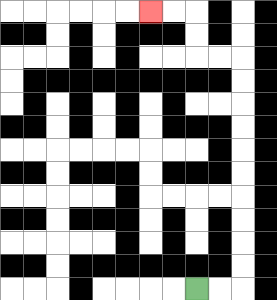{'start': '[8, 12]', 'end': '[6, 0]', 'path_directions': 'R,R,U,U,U,U,U,U,U,U,U,U,L,L,U,U,L,L', 'path_coordinates': '[[8, 12], [9, 12], [10, 12], [10, 11], [10, 10], [10, 9], [10, 8], [10, 7], [10, 6], [10, 5], [10, 4], [10, 3], [10, 2], [9, 2], [8, 2], [8, 1], [8, 0], [7, 0], [6, 0]]'}